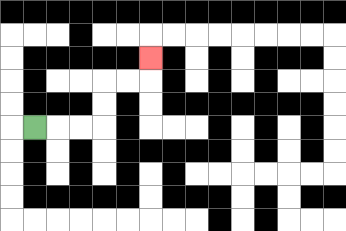{'start': '[1, 5]', 'end': '[6, 2]', 'path_directions': 'R,R,R,U,U,R,R,U', 'path_coordinates': '[[1, 5], [2, 5], [3, 5], [4, 5], [4, 4], [4, 3], [5, 3], [6, 3], [6, 2]]'}